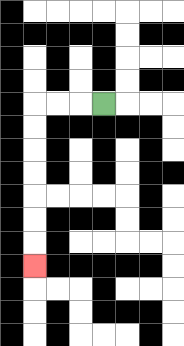{'start': '[4, 4]', 'end': '[1, 11]', 'path_directions': 'L,L,L,D,D,D,D,D,D,D', 'path_coordinates': '[[4, 4], [3, 4], [2, 4], [1, 4], [1, 5], [1, 6], [1, 7], [1, 8], [1, 9], [1, 10], [1, 11]]'}